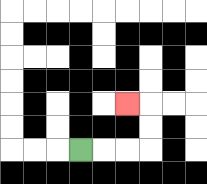{'start': '[3, 6]', 'end': '[5, 4]', 'path_directions': 'R,R,R,U,U,L', 'path_coordinates': '[[3, 6], [4, 6], [5, 6], [6, 6], [6, 5], [6, 4], [5, 4]]'}